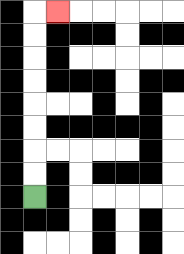{'start': '[1, 8]', 'end': '[2, 0]', 'path_directions': 'U,U,U,U,U,U,U,U,R', 'path_coordinates': '[[1, 8], [1, 7], [1, 6], [1, 5], [1, 4], [1, 3], [1, 2], [1, 1], [1, 0], [2, 0]]'}